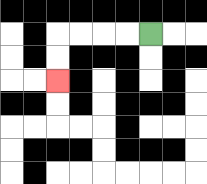{'start': '[6, 1]', 'end': '[2, 3]', 'path_directions': 'L,L,L,L,D,D', 'path_coordinates': '[[6, 1], [5, 1], [4, 1], [3, 1], [2, 1], [2, 2], [2, 3]]'}